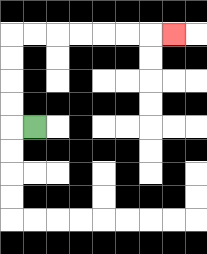{'start': '[1, 5]', 'end': '[7, 1]', 'path_directions': 'L,U,U,U,U,R,R,R,R,R,R,R', 'path_coordinates': '[[1, 5], [0, 5], [0, 4], [0, 3], [0, 2], [0, 1], [1, 1], [2, 1], [3, 1], [4, 1], [5, 1], [6, 1], [7, 1]]'}